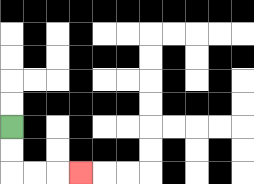{'start': '[0, 5]', 'end': '[3, 7]', 'path_directions': 'D,D,R,R,R', 'path_coordinates': '[[0, 5], [0, 6], [0, 7], [1, 7], [2, 7], [3, 7]]'}